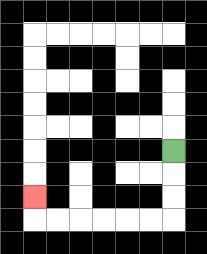{'start': '[7, 6]', 'end': '[1, 8]', 'path_directions': 'D,D,D,L,L,L,L,L,L,U', 'path_coordinates': '[[7, 6], [7, 7], [7, 8], [7, 9], [6, 9], [5, 9], [4, 9], [3, 9], [2, 9], [1, 9], [1, 8]]'}